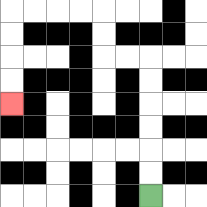{'start': '[6, 8]', 'end': '[0, 4]', 'path_directions': 'U,U,U,U,U,U,L,L,U,U,L,L,L,L,D,D,D,D', 'path_coordinates': '[[6, 8], [6, 7], [6, 6], [6, 5], [6, 4], [6, 3], [6, 2], [5, 2], [4, 2], [4, 1], [4, 0], [3, 0], [2, 0], [1, 0], [0, 0], [0, 1], [0, 2], [0, 3], [0, 4]]'}